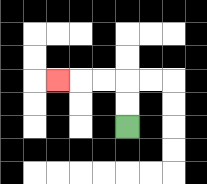{'start': '[5, 5]', 'end': '[2, 3]', 'path_directions': 'U,U,L,L,L', 'path_coordinates': '[[5, 5], [5, 4], [5, 3], [4, 3], [3, 3], [2, 3]]'}